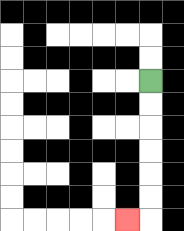{'start': '[6, 3]', 'end': '[5, 9]', 'path_directions': 'D,D,D,D,D,D,L', 'path_coordinates': '[[6, 3], [6, 4], [6, 5], [6, 6], [6, 7], [6, 8], [6, 9], [5, 9]]'}